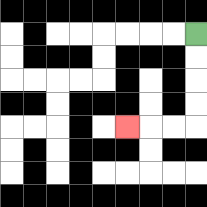{'start': '[8, 1]', 'end': '[5, 5]', 'path_directions': 'D,D,D,D,L,L,L', 'path_coordinates': '[[8, 1], [8, 2], [8, 3], [8, 4], [8, 5], [7, 5], [6, 5], [5, 5]]'}